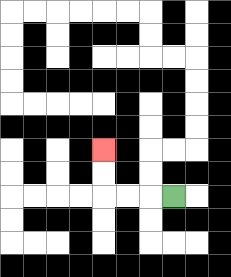{'start': '[7, 8]', 'end': '[4, 6]', 'path_directions': 'L,L,L,U,U', 'path_coordinates': '[[7, 8], [6, 8], [5, 8], [4, 8], [4, 7], [4, 6]]'}